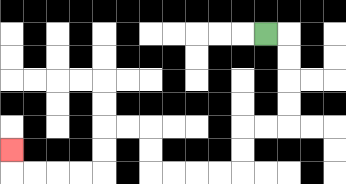{'start': '[11, 1]', 'end': '[0, 6]', 'path_directions': 'R,D,D,D,D,L,L,D,D,L,L,L,L,U,U,L,L,D,D,L,L,L,L,U', 'path_coordinates': '[[11, 1], [12, 1], [12, 2], [12, 3], [12, 4], [12, 5], [11, 5], [10, 5], [10, 6], [10, 7], [9, 7], [8, 7], [7, 7], [6, 7], [6, 6], [6, 5], [5, 5], [4, 5], [4, 6], [4, 7], [3, 7], [2, 7], [1, 7], [0, 7], [0, 6]]'}